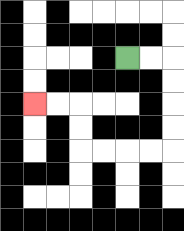{'start': '[5, 2]', 'end': '[1, 4]', 'path_directions': 'R,R,D,D,D,D,L,L,L,L,U,U,L,L', 'path_coordinates': '[[5, 2], [6, 2], [7, 2], [7, 3], [7, 4], [7, 5], [7, 6], [6, 6], [5, 6], [4, 6], [3, 6], [3, 5], [3, 4], [2, 4], [1, 4]]'}